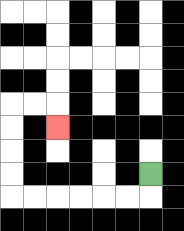{'start': '[6, 7]', 'end': '[2, 5]', 'path_directions': 'D,L,L,L,L,L,L,U,U,U,U,R,R,D', 'path_coordinates': '[[6, 7], [6, 8], [5, 8], [4, 8], [3, 8], [2, 8], [1, 8], [0, 8], [0, 7], [0, 6], [0, 5], [0, 4], [1, 4], [2, 4], [2, 5]]'}